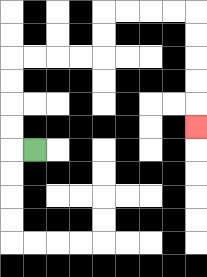{'start': '[1, 6]', 'end': '[8, 5]', 'path_directions': 'L,U,U,U,U,R,R,R,R,U,U,R,R,R,R,D,D,D,D,D', 'path_coordinates': '[[1, 6], [0, 6], [0, 5], [0, 4], [0, 3], [0, 2], [1, 2], [2, 2], [3, 2], [4, 2], [4, 1], [4, 0], [5, 0], [6, 0], [7, 0], [8, 0], [8, 1], [8, 2], [8, 3], [8, 4], [8, 5]]'}